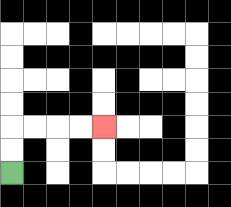{'start': '[0, 7]', 'end': '[4, 5]', 'path_directions': 'U,U,R,R,R,R', 'path_coordinates': '[[0, 7], [0, 6], [0, 5], [1, 5], [2, 5], [3, 5], [4, 5]]'}